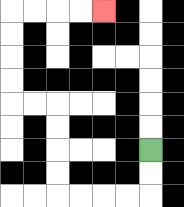{'start': '[6, 6]', 'end': '[4, 0]', 'path_directions': 'D,D,L,L,L,L,U,U,U,U,L,L,U,U,U,U,R,R,R,R', 'path_coordinates': '[[6, 6], [6, 7], [6, 8], [5, 8], [4, 8], [3, 8], [2, 8], [2, 7], [2, 6], [2, 5], [2, 4], [1, 4], [0, 4], [0, 3], [0, 2], [0, 1], [0, 0], [1, 0], [2, 0], [3, 0], [4, 0]]'}